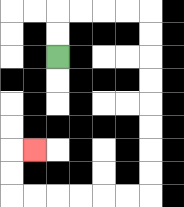{'start': '[2, 2]', 'end': '[1, 6]', 'path_directions': 'U,U,R,R,R,R,D,D,D,D,D,D,D,D,L,L,L,L,L,L,U,U,R', 'path_coordinates': '[[2, 2], [2, 1], [2, 0], [3, 0], [4, 0], [5, 0], [6, 0], [6, 1], [6, 2], [6, 3], [6, 4], [6, 5], [6, 6], [6, 7], [6, 8], [5, 8], [4, 8], [3, 8], [2, 8], [1, 8], [0, 8], [0, 7], [0, 6], [1, 6]]'}